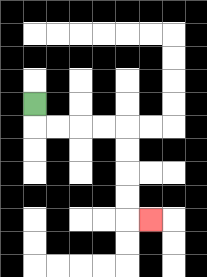{'start': '[1, 4]', 'end': '[6, 9]', 'path_directions': 'D,R,R,R,R,D,D,D,D,R', 'path_coordinates': '[[1, 4], [1, 5], [2, 5], [3, 5], [4, 5], [5, 5], [5, 6], [5, 7], [5, 8], [5, 9], [6, 9]]'}